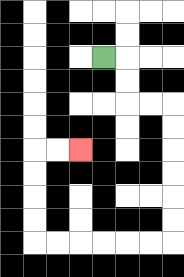{'start': '[4, 2]', 'end': '[3, 6]', 'path_directions': 'R,D,D,R,R,D,D,D,D,D,D,L,L,L,L,L,L,U,U,U,U,R,R', 'path_coordinates': '[[4, 2], [5, 2], [5, 3], [5, 4], [6, 4], [7, 4], [7, 5], [7, 6], [7, 7], [7, 8], [7, 9], [7, 10], [6, 10], [5, 10], [4, 10], [3, 10], [2, 10], [1, 10], [1, 9], [1, 8], [1, 7], [1, 6], [2, 6], [3, 6]]'}